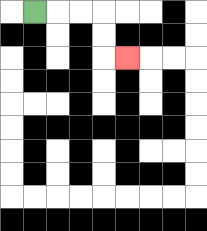{'start': '[1, 0]', 'end': '[5, 2]', 'path_directions': 'R,R,R,D,D,R', 'path_coordinates': '[[1, 0], [2, 0], [3, 0], [4, 0], [4, 1], [4, 2], [5, 2]]'}